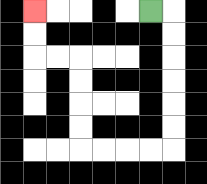{'start': '[6, 0]', 'end': '[1, 0]', 'path_directions': 'R,D,D,D,D,D,D,L,L,L,L,U,U,U,U,L,L,U,U', 'path_coordinates': '[[6, 0], [7, 0], [7, 1], [7, 2], [7, 3], [7, 4], [7, 5], [7, 6], [6, 6], [5, 6], [4, 6], [3, 6], [3, 5], [3, 4], [3, 3], [3, 2], [2, 2], [1, 2], [1, 1], [1, 0]]'}